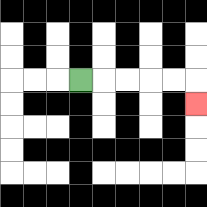{'start': '[3, 3]', 'end': '[8, 4]', 'path_directions': 'R,R,R,R,R,D', 'path_coordinates': '[[3, 3], [4, 3], [5, 3], [6, 3], [7, 3], [8, 3], [8, 4]]'}